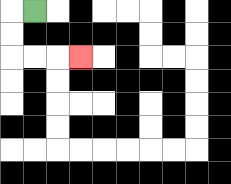{'start': '[1, 0]', 'end': '[3, 2]', 'path_directions': 'L,D,D,R,R,R', 'path_coordinates': '[[1, 0], [0, 0], [0, 1], [0, 2], [1, 2], [2, 2], [3, 2]]'}